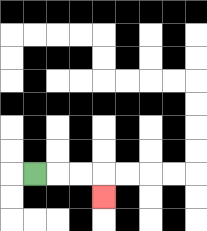{'start': '[1, 7]', 'end': '[4, 8]', 'path_directions': 'R,R,R,D', 'path_coordinates': '[[1, 7], [2, 7], [3, 7], [4, 7], [4, 8]]'}